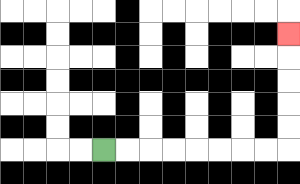{'start': '[4, 6]', 'end': '[12, 1]', 'path_directions': 'R,R,R,R,R,R,R,R,U,U,U,U,U', 'path_coordinates': '[[4, 6], [5, 6], [6, 6], [7, 6], [8, 6], [9, 6], [10, 6], [11, 6], [12, 6], [12, 5], [12, 4], [12, 3], [12, 2], [12, 1]]'}